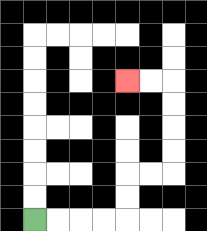{'start': '[1, 9]', 'end': '[5, 3]', 'path_directions': 'R,R,R,R,U,U,R,R,U,U,U,U,L,L', 'path_coordinates': '[[1, 9], [2, 9], [3, 9], [4, 9], [5, 9], [5, 8], [5, 7], [6, 7], [7, 7], [7, 6], [7, 5], [7, 4], [7, 3], [6, 3], [5, 3]]'}